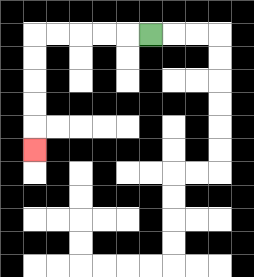{'start': '[6, 1]', 'end': '[1, 6]', 'path_directions': 'L,L,L,L,L,D,D,D,D,D', 'path_coordinates': '[[6, 1], [5, 1], [4, 1], [3, 1], [2, 1], [1, 1], [1, 2], [1, 3], [1, 4], [1, 5], [1, 6]]'}